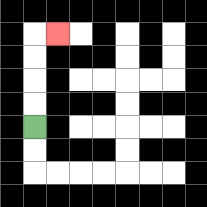{'start': '[1, 5]', 'end': '[2, 1]', 'path_directions': 'U,U,U,U,R', 'path_coordinates': '[[1, 5], [1, 4], [1, 3], [1, 2], [1, 1], [2, 1]]'}